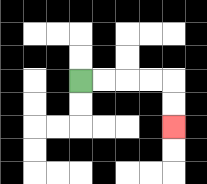{'start': '[3, 3]', 'end': '[7, 5]', 'path_directions': 'R,R,R,R,D,D', 'path_coordinates': '[[3, 3], [4, 3], [5, 3], [6, 3], [7, 3], [7, 4], [7, 5]]'}